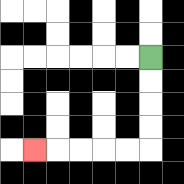{'start': '[6, 2]', 'end': '[1, 6]', 'path_directions': 'D,D,D,D,L,L,L,L,L', 'path_coordinates': '[[6, 2], [6, 3], [6, 4], [6, 5], [6, 6], [5, 6], [4, 6], [3, 6], [2, 6], [1, 6]]'}